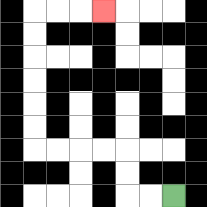{'start': '[7, 8]', 'end': '[4, 0]', 'path_directions': 'L,L,U,U,L,L,L,L,U,U,U,U,U,U,R,R,R', 'path_coordinates': '[[7, 8], [6, 8], [5, 8], [5, 7], [5, 6], [4, 6], [3, 6], [2, 6], [1, 6], [1, 5], [1, 4], [1, 3], [1, 2], [1, 1], [1, 0], [2, 0], [3, 0], [4, 0]]'}